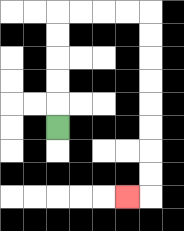{'start': '[2, 5]', 'end': '[5, 8]', 'path_directions': 'U,U,U,U,U,R,R,R,R,D,D,D,D,D,D,D,D,L', 'path_coordinates': '[[2, 5], [2, 4], [2, 3], [2, 2], [2, 1], [2, 0], [3, 0], [4, 0], [5, 0], [6, 0], [6, 1], [6, 2], [6, 3], [6, 4], [6, 5], [6, 6], [6, 7], [6, 8], [5, 8]]'}